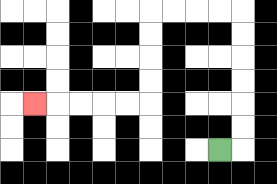{'start': '[9, 6]', 'end': '[1, 4]', 'path_directions': 'R,U,U,U,U,U,U,L,L,L,L,D,D,D,D,L,L,L,L,L', 'path_coordinates': '[[9, 6], [10, 6], [10, 5], [10, 4], [10, 3], [10, 2], [10, 1], [10, 0], [9, 0], [8, 0], [7, 0], [6, 0], [6, 1], [6, 2], [6, 3], [6, 4], [5, 4], [4, 4], [3, 4], [2, 4], [1, 4]]'}